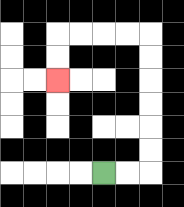{'start': '[4, 7]', 'end': '[2, 3]', 'path_directions': 'R,R,U,U,U,U,U,U,L,L,L,L,D,D', 'path_coordinates': '[[4, 7], [5, 7], [6, 7], [6, 6], [6, 5], [6, 4], [6, 3], [6, 2], [6, 1], [5, 1], [4, 1], [3, 1], [2, 1], [2, 2], [2, 3]]'}